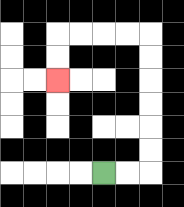{'start': '[4, 7]', 'end': '[2, 3]', 'path_directions': 'R,R,U,U,U,U,U,U,L,L,L,L,D,D', 'path_coordinates': '[[4, 7], [5, 7], [6, 7], [6, 6], [6, 5], [6, 4], [6, 3], [6, 2], [6, 1], [5, 1], [4, 1], [3, 1], [2, 1], [2, 2], [2, 3]]'}